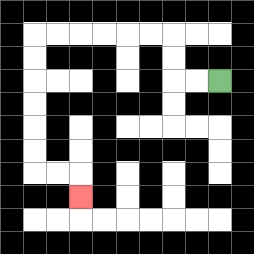{'start': '[9, 3]', 'end': '[3, 8]', 'path_directions': 'L,L,U,U,L,L,L,L,L,L,D,D,D,D,D,D,R,R,D', 'path_coordinates': '[[9, 3], [8, 3], [7, 3], [7, 2], [7, 1], [6, 1], [5, 1], [4, 1], [3, 1], [2, 1], [1, 1], [1, 2], [1, 3], [1, 4], [1, 5], [1, 6], [1, 7], [2, 7], [3, 7], [3, 8]]'}